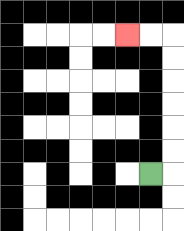{'start': '[6, 7]', 'end': '[5, 1]', 'path_directions': 'R,U,U,U,U,U,U,L,L', 'path_coordinates': '[[6, 7], [7, 7], [7, 6], [7, 5], [7, 4], [7, 3], [7, 2], [7, 1], [6, 1], [5, 1]]'}